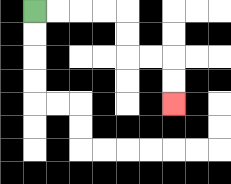{'start': '[1, 0]', 'end': '[7, 4]', 'path_directions': 'R,R,R,R,D,D,R,R,D,D', 'path_coordinates': '[[1, 0], [2, 0], [3, 0], [4, 0], [5, 0], [5, 1], [5, 2], [6, 2], [7, 2], [7, 3], [7, 4]]'}